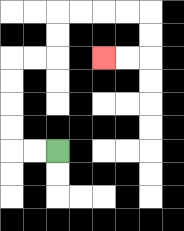{'start': '[2, 6]', 'end': '[4, 2]', 'path_directions': 'L,L,U,U,U,U,R,R,U,U,R,R,R,R,D,D,L,L', 'path_coordinates': '[[2, 6], [1, 6], [0, 6], [0, 5], [0, 4], [0, 3], [0, 2], [1, 2], [2, 2], [2, 1], [2, 0], [3, 0], [4, 0], [5, 0], [6, 0], [6, 1], [6, 2], [5, 2], [4, 2]]'}